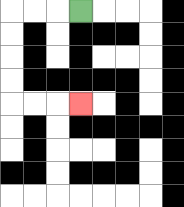{'start': '[3, 0]', 'end': '[3, 4]', 'path_directions': 'L,L,L,D,D,D,D,R,R,R', 'path_coordinates': '[[3, 0], [2, 0], [1, 0], [0, 0], [0, 1], [0, 2], [0, 3], [0, 4], [1, 4], [2, 4], [3, 4]]'}